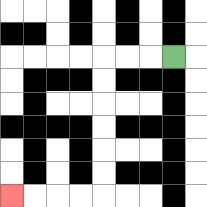{'start': '[7, 2]', 'end': '[0, 8]', 'path_directions': 'L,L,L,D,D,D,D,D,D,L,L,L,L', 'path_coordinates': '[[7, 2], [6, 2], [5, 2], [4, 2], [4, 3], [4, 4], [4, 5], [4, 6], [4, 7], [4, 8], [3, 8], [2, 8], [1, 8], [0, 8]]'}